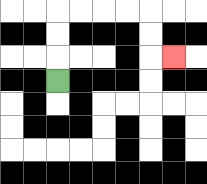{'start': '[2, 3]', 'end': '[7, 2]', 'path_directions': 'U,U,U,R,R,R,R,D,D,R', 'path_coordinates': '[[2, 3], [2, 2], [2, 1], [2, 0], [3, 0], [4, 0], [5, 0], [6, 0], [6, 1], [6, 2], [7, 2]]'}